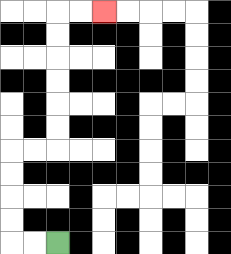{'start': '[2, 10]', 'end': '[4, 0]', 'path_directions': 'L,L,U,U,U,U,R,R,U,U,U,U,U,U,R,R', 'path_coordinates': '[[2, 10], [1, 10], [0, 10], [0, 9], [0, 8], [0, 7], [0, 6], [1, 6], [2, 6], [2, 5], [2, 4], [2, 3], [2, 2], [2, 1], [2, 0], [3, 0], [4, 0]]'}